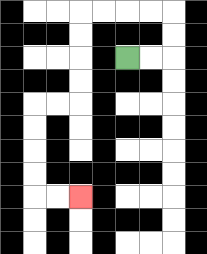{'start': '[5, 2]', 'end': '[3, 8]', 'path_directions': 'R,R,U,U,L,L,L,L,D,D,D,D,L,L,D,D,D,D,R,R', 'path_coordinates': '[[5, 2], [6, 2], [7, 2], [7, 1], [7, 0], [6, 0], [5, 0], [4, 0], [3, 0], [3, 1], [3, 2], [3, 3], [3, 4], [2, 4], [1, 4], [1, 5], [1, 6], [1, 7], [1, 8], [2, 8], [3, 8]]'}